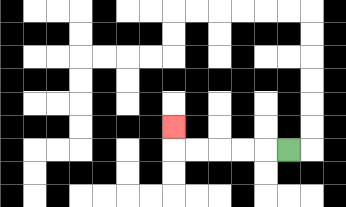{'start': '[12, 6]', 'end': '[7, 5]', 'path_directions': 'L,L,L,L,L,U', 'path_coordinates': '[[12, 6], [11, 6], [10, 6], [9, 6], [8, 6], [7, 6], [7, 5]]'}